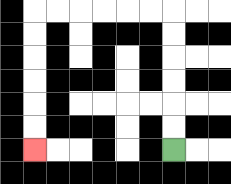{'start': '[7, 6]', 'end': '[1, 6]', 'path_directions': 'U,U,U,U,U,U,L,L,L,L,L,L,D,D,D,D,D,D', 'path_coordinates': '[[7, 6], [7, 5], [7, 4], [7, 3], [7, 2], [7, 1], [7, 0], [6, 0], [5, 0], [4, 0], [3, 0], [2, 0], [1, 0], [1, 1], [1, 2], [1, 3], [1, 4], [1, 5], [1, 6]]'}